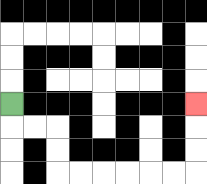{'start': '[0, 4]', 'end': '[8, 4]', 'path_directions': 'D,R,R,D,D,R,R,R,R,R,R,U,U,U', 'path_coordinates': '[[0, 4], [0, 5], [1, 5], [2, 5], [2, 6], [2, 7], [3, 7], [4, 7], [5, 7], [6, 7], [7, 7], [8, 7], [8, 6], [8, 5], [8, 4]]'}